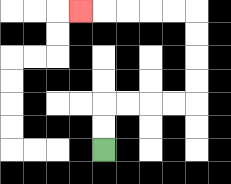{'start': '[4, 6]', 'end': '[3, 0]', 'path_directions': 'U,U,R,R,R,R,U,U,U,U,L,L,L,L,L', 'path_coordinates': '[[4, 6], [4, 5], [4, 4], [5, 4], [6, 4], [7, 4], [8, 4], [8, 3], [8, 2], [8, 1], [8, 0], [7, 0], [6, 0], [5, 0], [4, 0], [3, 0]]'}